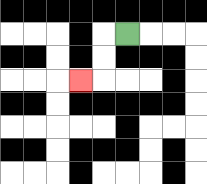{'start': '[5, 1]', 'end': '[3, 3]', 'path_directions': 'L,D,D,L', 'path_coordinates': '[[5, 1], [4, 1], [4, 2], [4, 3], [3, 3]]'}